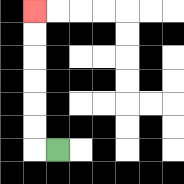{'start': '[2, 6]', 'end': '[1, 0]', 'path_directions': 'L,U,U,U,U,U,U', 'path_coordinates': '[[2, 6], [1, 6], [1, 5], [1, 4], [1, 3], [1, 2], [1, 1], [1, 0]]'}